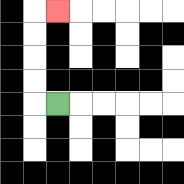{'start': '[2, 4]', 'end': '[2, 0]', 'path_directions': 'L,U,U,U,U,R', 'path_coordinates': '[[2, 4], [1, 4], [1, 3], [1, 2], [1, 1], [1, 0], [2, 0]]'}